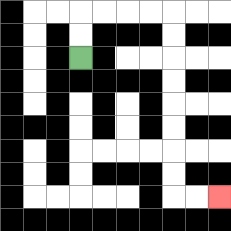{'start': '[3, 2]', 'end': '[9, 8]', 'path_directions': 'U,U,R,R,R,R,D,D,D,D,D,D,D,D,R,R', 'path_coordinates': '[[3, 2], [3, 1], [3, 0], [4, 0], [5, 0], [6, 0], [7, 0], [7, 1], [7, 2], [7, 3], [7, 4], [7, 5], [7, 6], [7, 7], [7, 8], [8, 8], [9, 8]]'}